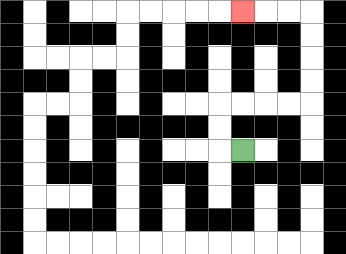{'start': '[10, 6]', 'end': '[10, 0]', 'path_directions': 'L,U,U,R,R,R,R,U,U,U,U,L,L,L', 'path_coordinates': '[[10, 6], [9, 6], [9, 5], [9, 4], [10, 4], [11, 4], [12, 4], [13, 4], [13, 3], [13, 2], [13, 1], [13, 0], [12, 0], [11, 0], [10, 0]]'}